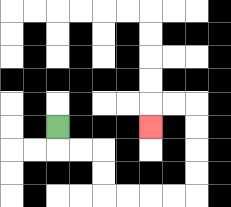{'start': '[2, 5]', 'end': '[6, 5]', 'path_directions': 'D,R,R,D,D,R,R,R,R,U,U,U,U,L,L,D', 'path_coordinates': '[[2, 5], [2, 6], [3, 6], [4, 6], [4, 7], [4, 8], [5, 8], [6, 8], [7, 8], [8, 8], [8, 7], [8, 6], [8, 5], [8, 4], [7, 4], [6, 4], [6, 5]]'}